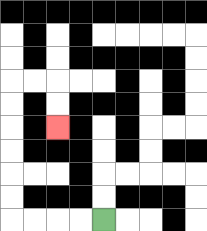{'start': '[4, 9]', 'end': '[2, 5]', 'path_directions': 'L,L,L,L,U,U,U,U,U,U,R,R,D,D', 'path_coordinates': '[[4, 9], [3, 9], [2, 9], [1, 9], [0, 9], [0, 8], [0, 7], [0, 6], [0, 5], [0, 4], [0, 3], [1, 3], [2, 3], [2, 4], [2, 5]]'}